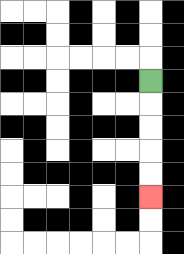{'start': '[6, 3]', 'end': '[6, 8]', 'path_directions': 'D,D,D,D,D', 'path_coordinates': '[[6, 3], [6, 4], [6, 5], [6, 6], [6, 7], [6, 8]]'}